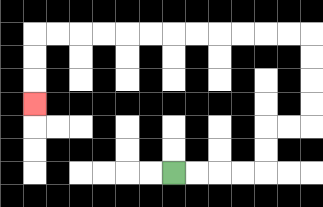{'start': '[7, 7]', 'end': '[1, 4]', 'path_directions': 'R,R,R,R,U,U,R,R,U,U,U,U,L,L,L,L,L,L,L,L,L,L,L,L,D,D,D', 'path_coordinates': '[[7, 7], [8, 7], [9, 7], [10, 7], [11, 7], [11, 6], [11, 5], [12, 5], [13, 5], [13, 4], [13, 3], [13, 2], [13, 1], [12, 1], [11, 1], [10, 1], [9, 1], [8, 1], [7, 1], [6, 1], [5, 1], [4, 1], [3, 1], [2, 1], [1, 1], [1, 2], [1, 3], [1, 4]]'}